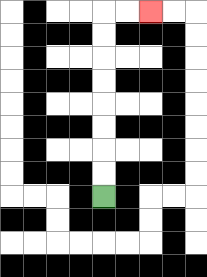{'start': '[4, 8]', 'end': '[6, 0]', 'path_directions': 'U,U,U,U,U,U,U,U,R,R', 'path_coordinates': '[[4, 8], [4, 7], [4, 6], [4, 5], [4, 4], [4, 3], [4, 2], [4, 1], [4, 0], [5, 0], [6, 0]]'}